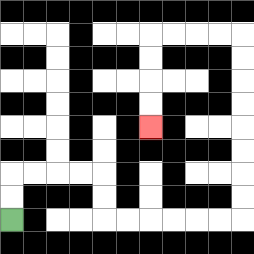{'start': '[0, 9]', 'end': '[6, 5]', 'path_directions': 'U,U,R,R,R,R,D,D,R,R,R,R,R,R,U,U,U,U,U,U,U,U,L,L,L,L,D,D,D,D', 'path_coordinates': '[[0, 9], [0, 8], [0, 7], [1, 7], [2, 7], [3, 7], [4, 7], [4, 8], [4, 9], [5, 9], [6, 9], [7, 9], [8, 9], [9, 9], [10, 9], [10, 8], [10, 7], [10, 6], [10, 5], [10, 4], [10, 3], [10, 2], [10, 1], [9, 1], [8, 1], [7, 1], [6, 1], [6, 2], [6, 3], [6, 4], [6, 5]]'}